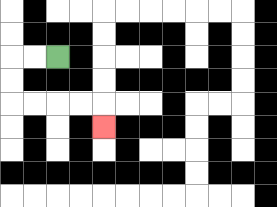{'start': '[2, 2]', 'end': '[4, 5]', 'path_directions': 'L,L,D,D,R,R,R,R,D', 'path_coordinates': '[[2, 2], [1, 2], [0, 2], [0, 3], [0, 4], [1, 4], [2, 4], [3, 4], [4, 4], [4, 5]]'}